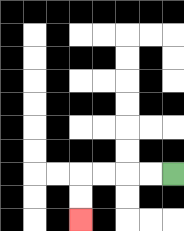{'start': '[7, 7]', 'end': '[3, 9]', 'path_directions': 'L,L,L,L,D,D', 'path_coordinates': '[[7, 7], [6, 7], [5, 7], [4, 7], [3, 7], [3, 8], [3, 9]]'}